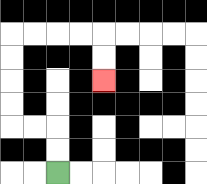{'start': '[2, 7]', 'end': '[4, 3]', 'path_directions': 'U,U,L,L,U,U,U,U,R,R,R,R,D,D', 'path_coordinates': '[[2, 7], [2, 6], [2, 5], [1, 5], [0, 5], [0, 4], [0, 3], [0, 2], [0, 1], [1, 1], [2, 1], [3, 1], [4, 1], [4, 2], [4, 3]]'}